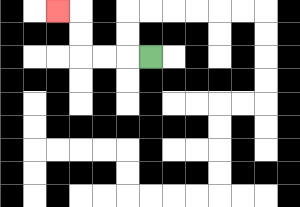{'start': '[6, 2]', 'end': '[2, 0]', 'path_directions': 'L,L,L,U,U,L', 'path_coordinates': '[[6, 2], [5, 2], [4, 2], [3, 2], [3, 1], [3, 0], [2, 0]]'}